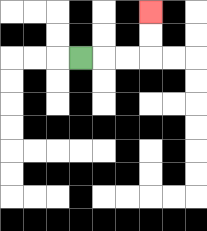{'start': '[3, 2]', 'end': '[6, 0]', 'path_directions': 'R,R,R,U,U', 'path_coordinates': '[[3, 2], [4, 2], [5, 2], [6, 2], [6, 1], [6, 0]]'}